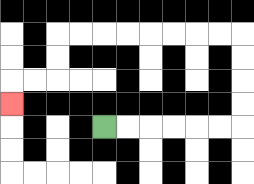{'start': '[4, 5]', 'end': '[0, 4]', 'path_directions': 'R,R,R,R,R,R,U,U,U,U,L,L,L,L,L,L,L,L,D,D,L,L,D', 'path_coordinates': '[[4, 5], [5, 5], [6, 5], [7, 5], [8, 5], [9, 5], [10, 5], [10, 4], [10, 3], [10, 2], [10, 1], [9, 1], [8, 1], [7, 1], [6, 1], [5, 1], [4, 1], [3, 1], [2, 1], [2, 2], [2, 3], [1, 3], [0, 3], [0, 4]]'}